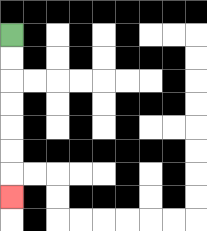{'start': '[0, 1]', 'end': '[0, 8]', 'path_directions': 'D,D,D,D,D,D,D', 'path_coordinates': '[[0, 1], [0, 2], [0, 3], [0, 4], [0, 5], [0, 6], [0, 7], [0, 8]]'}